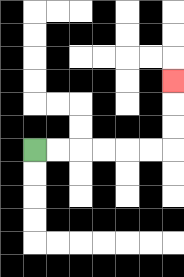{'start': '[1, 6]', 'end': '[7, 3]', 'path_directions': 'R,R,R,R,R,R,U,U,U', 'path_coordinates': '[[1, 6], [2, 6], [3, 6], [4, 6], [5, 6], [6, 6], [7, 6], [7, 5], [7, 4], [7, 3]]'}